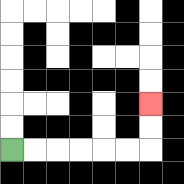{'start': '[0, 6]', 'end': '[6, 4]', 'path_directions': 'R,R,R,R,R,R,U,U', 'path_coordinates': '[[0, 6], [1, 6], [2, 6], [3, 6], [4, 6], [5, 6], [6, 6], [6, 5], [6, 4]]'}